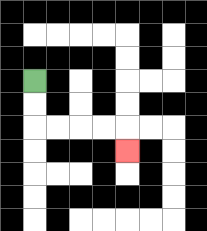{'start': '[1, 3]', 'end': '[5, 6]', 'path_directions': 'D,D,R,R,R,R,D', 'path_coordinates': '[[1, 3], [1, 4], [1, 5], [2, 5], [3, 5], [4, 5], [5, 5], [5, 6]]'}